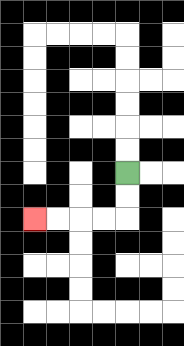{'start': '[5, 7]', 'end': '[1, 9]', 'path_directions': 'D,D,L,L,L,L', 'path_coordinates': '[[5, 7], [5, 8], [5, 9], [4, 9], [3, 9], [2, 9], [1, 9]]'}